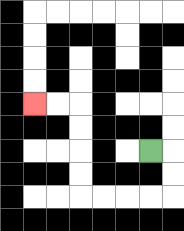{'start': '[6, 6]', 'end': '[1, 4]', 'path_directions': 'R,D,D,L,L,L,L,U,U,U,U,L,L', 'path_coordinates': '[[6, 6], [7, 6], [7, 7], [7, 8], [6, 8], [5, 8], [4, 8], [3, 8], [3, 7], [3, 6], [3, 5], [3, 4], [2, 4], [1, 4]]'}